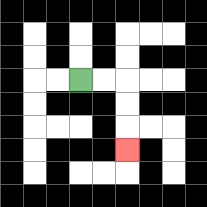{'start': '[3, 3]', 'end': '[5, 6]', 'path_directions': 'R,R,D,D,D', 'path_coordinates': '[[3, 3], [4, 3], [5, 3], [5, 4], [5, 5], [5, 6]]'}